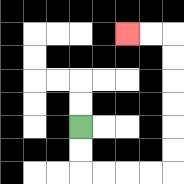{'start': '[3, 5]', 'end': '[5, 1]', 'path_directions': 'D,D,R,R,R,R,U,U,U,U,U,U,L,L', 'path_coordinates': '[[3, 5], [3, 6], [3, 7], [4, 7], [5, 7], [6, 7], [7, 7], [7, 6], [7, 5], [7, 4], [7, 3], [7, 2], [7, 1], [6, 1], [5, 1]]'}